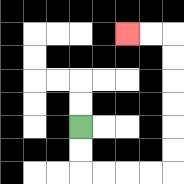{'start': '[3, 5]', 'end': '[5, 1]', 'path_directions': 'D,D,R,R,R,R,U,U,U,U,U,U,L,L', 'path_coordinates': '[[3, 5], [3, 6], [3, 7], [4, 7], [5, 7], [6, 7], [7, 7], [7, 6], [7, 5], [7, 4], [7, 3], [7, 2], [7, 1], [6, 1], [5, 1]]'}